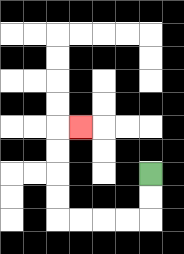{'start': '[6, 7]', 'end': '[3, 5]', 'path_directions': 'D,D,L,L,L,L,U,U,U,U,R', 'path_coordinates': '[[6, 7], [6, 8], [6, 9], [5, 9], [4, 9], [3, 9], [2, 9], [2, 8], [2, 7], [2, 6], [2, 5], [3, 5]]'}